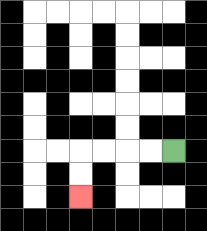{'start': '[7, 6]', 'end': '[3, 8]', 'path_directions': 'L,L,L,L,D,D', 'path_coordinates': '[[7, 6], [6, 6], [5, 6], [4, 6], [3, 6], [3, 7], [3, 8]]'}